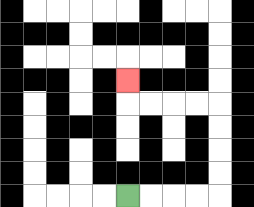{'start': '[5, 8]', 'end': '[5, 3]', 'path_directions': 'R,R,R,R,U,U,U,U,L,L,L,L,U', 'path_coordinates': '[[5, 8], [6, 8], [7, 8], [8, 8], [9, 8], [9, 7], [9, 6], [9, 5], [9, 4], [8, 4], [7, 4], [6, 4], [5, 4], [5, 3]]'}